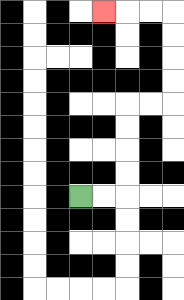{'start': '[3, 8]', 'end': '[4, 0]', 'path_directions': 'R,R,U,U,U,U,R,R,U,U,U,U,L,L,L', 'path_coordinates': '[[3, 8], [4, 8], [5, 8], [5, 7], [5, 6], [5, 5], [5, 4], [6, 4], [7, 4], [7, 3], [7, 2], [7, 1], [7, 0], [6, 0], [5, 0], [4, 0]]'}